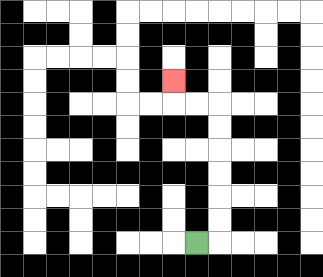{'start': '[8, 10]', 'end': '[7, 3]', 'path_directions': 'R,U,U,U,U,U,U,L,L,U', 'path_coordinates': '[[8, 10], [9, 10], [9, 9], [9, 8], [9, 7], [9, 6], [9, 5], [9, 4], [8, 4], [7, 4], [7, 3]]'}